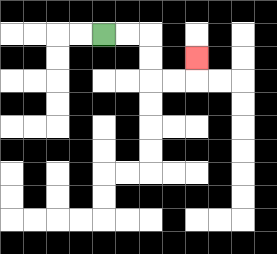{'start': '[4, 1]', 'end': '[8, 2]', 'path_directions': 'R,R,D,D,R,R,U', 'path_coordinates': '[[4, 1], [5, 1], [6, 1], [6, 2], [6, 3], [7, 3], [8, 3], [8, 2]]'}